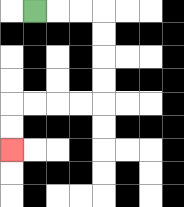{'start': '[1, 0]', 'end': '[0, 6]', 'path_directions': 'R,R,R,D,D,D,D,L,L,L,L,D,D', 'path_coordinates': '[[1, 0], [2, 0], [3, 0], [4, 0], [4, 1], [4, 2], [4, 3], [4, 4], [3, 4], [2, 4], [1, 4], [0, 4], [0, 5], [0, 6]]'}